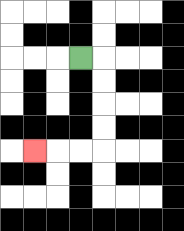{'start': '[3, 2]', 'end': '[1, 6]', 'path_directions': 'R,D,D,D,D,L,L,L', 'path_coordinates': '[[3, 2], [4, 2], [4, 3], [4, 4], [4, 5], [4, 6], [3, 6], [2, 6], [1, 6]]'}